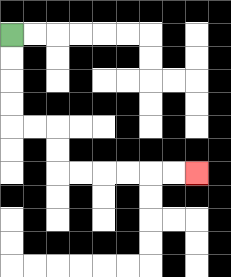{'start': '[0, 1]', 'end': '[8, 7]', 'path_directions': 'D,D,D,D,R,R,D,D,R,R,R,R,R,R', 'path_coordinates': '[[0, 1], [0, 2], [0, 3], [0, 4], [0, 5], [1, 5], [2, 5], [2, 6], [2, 7], [3, 7], [4, 7], [5, 7], [6, 7], [7, 7], [8, 7]]'}